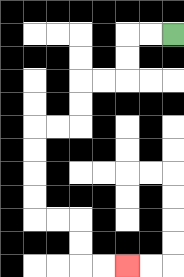{'start': '[7, 1]', 'end': '[5, 11]', 'path_directions': 'L,L,D,D,L,L,D,D,L,L,D,D,D,D,R,R,D,D,R,R', 'path_coordinates': '[[7, 1], [6, 1], [5, 1], [5, 2], [5, 3], [4, 3], [3, 3], [3, 4], [3, 5], [2, 5], [1, 5], [1, 6], [1, 7], [1, 8], [1, 9], [2, 9], [3, 9], [3, 10], [3, 11], [4, 11], [5, 11]]'}